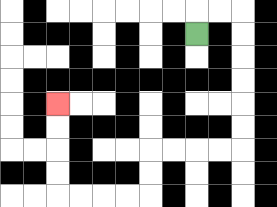{'start': '[8, 1]', 'end': '[2, 4]', 'path_directions': 'U,R,R,D,D,D,D,D,D,L,L,L,L,D,D,L,L,L,L,U,U,U,U', 'path_coordinates': '[[8, 1], [8, 0], [9, 0], [10, 0], [10, 1], [10, 2], [10, 3], [10, 4], [10, 5], [10, 6], [9, 6], [8, 6], [7, 6], [6, 6], [6, 7], [6, 8], [5, 8], [4, 8], [3, 8], [2, 8], [2, 7], [2, 6], [2, 5], [2, 4]]'}